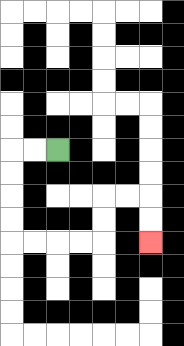{'start': '[2, 6]', 'end': '[6, 10]', 'path_directions': 'L,L,D,D,D,D,R,R,R,R,U,U,R,R,D,D', 'path_coordinates': '[[2, 6], [1, 6], [0, 6], [0, 7], [0, 8], [0, 9], [0, 10], [1, 10], [2, 10], [3, 10], [4, 10], [4, 9], [4, 8], [5, 8], [6, 8], [6, 9], [6, 10]]'}